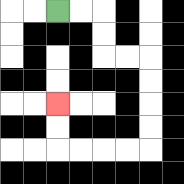{'start': '[2, 0]', 'end': '[2, 4]', 'path_directions': 'R,R,D,D,R,R,D,D,D,D,L,L,L,L,U,U', 'path_coordinates': '[[2, 0], [3, 0], [4, 0], [4, 1], [4, 2], [5, 2], [6, 2], [6, 3], [6, 4], [6, 5], [6, 6], [5, 6], [4, 6], [3, 6], [2, 6], [2, 5], [2, 4]]'}